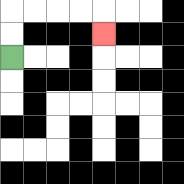{'start': '[0, 2]', 'end': '[4, 1]', 'path_directions': 'U,U,R,R,R,R,D', 'path_coordinates': '[[0, 2], [0, 1], [0, 0], [1, 0], [2, 0], [3, 0], [4, 0], [4, 1]]'}